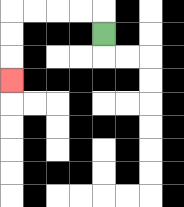{'start': '[4, 1]', 'end': '[0, 3]', 'path_directions': 'U,L,L,L,L,D,D,D', 'path_coordinates': '[[4, 1], [4, 0], [3, 0], [2, 0], [1, 0], [0, 0], [0, 1], [0, 2], [0, 3]]'}